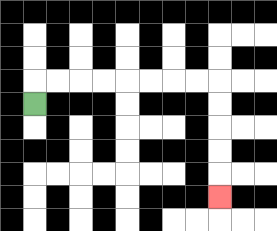{'start': '[1, 4]', 'end': '[9, 8]', 'path_directions': 'U,R,R,R,R,R,R,R,R,D,D,D,D,D', 'path_coordinates': '[[1, 4], [1, 3], [2, 3], [3, 3], [4, 3], [5, 3], [6, 3], [7, 3], [8, 3], [9, 3], [9, 4], [9, 5], [9, 6], [9, 7], [9, 8]]'}